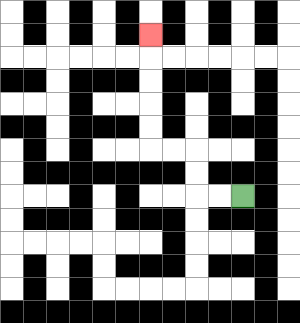{'start': '[10, 8]', 'end': '[6, 1]', 'path_directions': 'L,L,U,U,L,L,U,U,U,U,U', 'path_coordinates': '[[10, 8], [9, 8], [8, 8], [8, 7], [8, 6], [7, 6], [6, 6], [6, 5], [6, 4], [6, 3], [6, 2], [6, 1]]'}